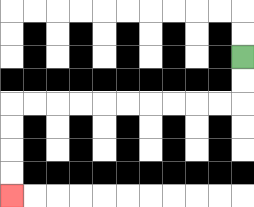{'start': '[10, 2]', 'end': '[0, 8]', 'path_directions': 'D,D,L,L,L,L,L,L,L,L,L,L,D,D,D,D', 'path_coordinates': '[[10, 2], [10, 3], [10, 4], [9, 4], [8, 4], [7, 4], [6, 4], [5, 4], [4, 4], [3, 4], [2, 4], [1, 4], [0, 4], [0, 5], [0, 6], [0, 7], [0, 8]]'}